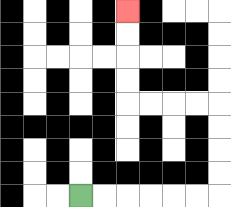{'start': '[3, 8]', 'end': '[5, 0]', 'path_directions': 'R,R,R,R,R,R,U,U,U,U,L,L,L,L,U,U,U,U', 'path_coordinates': '[[3, 8], [4, 8], [5, 8], [6, 8], [7, 8], [8, 8], [9, 8], [9, 7], [9, 6], [9, 5], [9, 4], [8, 4], [7, 4], [6, 4], [5, 4], [5, 3], [5, 2], [5, 1], [5, 0]]'}